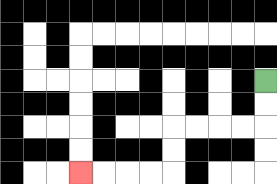{'start': '[11, 3]', 'end': '[3, 7]', 'path_directions': 'D,D,L,L,L,L,D,D,L,L,L,L', 'path_coordinates': '[[11, 3], [11, 4], [11, 5], [10, 5], [9, 5], [8, 5], [7, 5], [7, 6], [7, 7], [6, 7], [5, 7], [4, 7], [3, 7]]'}